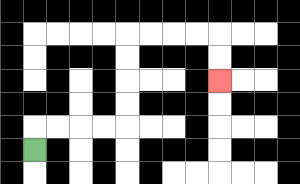{'start': '[1, 6]', 'end': '[9, 3]', 'path_directions': 'U,R,R,R,R,U,U,U,U,R,R,R,R,D,D', 'path_coordinates': '[[1, 6], [1, 5], [2, 5], [3, 5], [4, 5], [5, 5], [5, 4], [5, 3], [5, 2], [5, 1], [6, 1], [7, 1], [8, 1], [9, 1], [9, 2], [9, 3]]'}